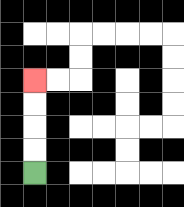{'start': '[1, 7]', 'end': '[1, 3]', 'path_directions': 'U,U,U,U', 'path_coordinates': '[[1, 7], [1, 6], [1, 5], [1, 4], [1, 3]]'}